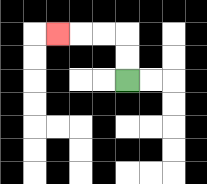{'start': '[5, 3]', 'end': '[2, 1]', 'path_directions': 'U,U,L,L,L', 'path_coordinates': '[[5, 3], [5, 2], [5, 1], [4, 1], [3, 1], [2, 1]]'}